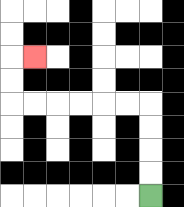{'start': '[6, 8]', 'end': '[1, 2]', 'path_directions': 'U,U,U,U,L,L,L,L,L,L,U,U,R', 'path_coordinates': '[[6, 8], [6, 7], [6, 6], [6, 5], [6, 4], [5, 4], [4, 4], [3, 4], [2, 4], [1, 4], [0, 4], [0, 3], [0, 2], [1, 2]]'}